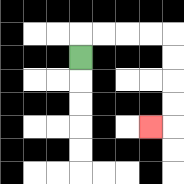{'start': '[3, 2]', 'end': '[6, 5]', 'path_directions': 'U,R,R,R,R,D,D,D,D,L', 'path_coordinates': '[[3, 2], [3, 1], [4, 1], [5, 1], [6, 1], [7, 1], [7, 2], [7, 3], [7, 4], [7, 5], [6, 5]]'}